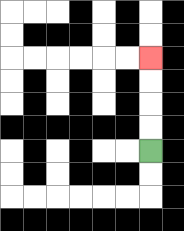{'start': '[6, 6]', 'end': '[6, 2]', 'path_directions': 'U,U,U,U', 'path_coordinates': '[[6, 6], [6, 5], [6, 4], [6, 3], [6, 2]]'}